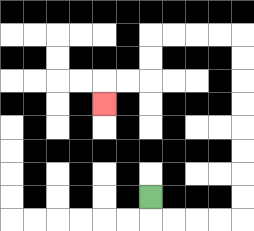{'start': '[6, 8]', 'end': '[4, 4]', 'path_directions': 'D,R,R,R,R,U,U,U,U,U,U,U,U,L,L,L,L,D,D,L,L,D', 'path_coordinates': '[[6, 8], [6, 9], [7, 9], [8, 9], [9, 9], [10, 9], [10, 8], [10, 7], [10, 6], [10, 5], [10, 4], [10, 3], [10, 2], [10, 1], [9, 1], [8, 1], [7, 1], [6, 1], [6, 2], [6, 3], [5, 3], [4, 3], [4, 4]]'}